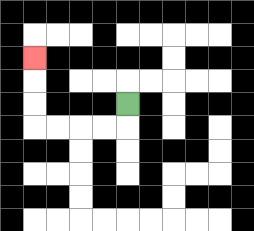{'start': '[5, 4]', 'end': '[1, 2]', 'path_directions': 'D,L,L,L,L,U,U,U', 'path_coordinates': '[[5, 4], [5, 5], [4, 5], [3, 5], [2, 5], [1, 5], [1, 4], [1, 3], [1, 2]]'}